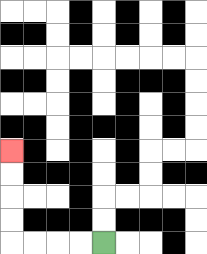{'start': '[4, 10]', 'end': '[0, 6]', 'path_directions': 'L,L,L,L,U,U,U,U', 'path_coordinates': '[[4, 10], [3, 10], [2, 10], [1, 10], [0, 10], [0, 9], [0, 8], [0, 7], [0, 6]]'}